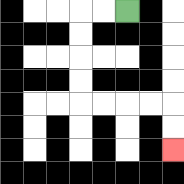{'start': '[5, 0]', 'end': '[7, 6]', 'path_directions': 'L,L,D,D,D,D,R,R,R,R,D,D', 'path_coordinates': '[[5, 0], [4, 0], [3, 0], [3, 1], [3, 2], [3, 3], [3, 4], [4, 4], [5, 4], [6, 4], [7, 4], [7, 5], [7, 6]]'}